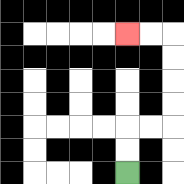{'start': '[5, 7]', 'end': '[5, 1]', 'path_directions': 'U,U,R,R,U,U,U,U,L,L', 'path_coordinates': '[[5, 7], [5, 6], [5, 5], [6, 5], [7, 5], [7, 4], [7, 3], [7, 2], [7, 1], [6, 1], [5, 1]]'}